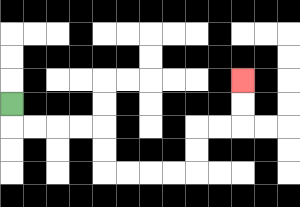{'start': '[0, 4]', 'end': '[10, 3]', 'path_directions': 'D,R,R,R,R,D,D,R,R,R,R,U,U,R,R,U,U', 'path_coordinates': '[[0, 4], [0, 5], [1, 5], [2, 5], [3, 5], [4, 5], [4, 6], [4, 7], [5, 7], [6, 7], [7, 7], [8, 7], [8, 6], [8, 5], [9, 5], [10, 5], [10, 4], [10, 3]]'}